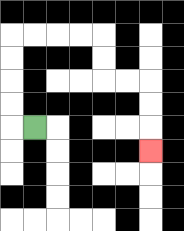{'start': '[1, 5]', 'end': '[6, 6]', 'path_directions': 'L,U,U,U,U,R,R,R,R,D,D,R,R,D,D,D', 'path_coordinates': '[[1, 5], [0, 5], [0, 4], [0, 3], [0, 2], [0, 1], [1, 1], [2, 1], [3, 1], [4, 1], [4, 2], [4, 3], [5, 3], [6, 3], [6, 4], [6, 5], [6, 6]]'}